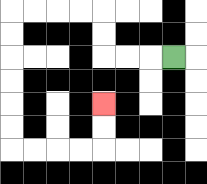{'start': '[7, 2]', 'end': '[4, 4]', 'path_directions': 'L,L,L,U,U,L,L,L,L,D,D,D,D,D,D,R,R,R,R,U,U', 'path_coordinates': '[[7, 2], [6, 2], [5, 2], [4, 2], [4, 1], [4, 0], [3, 0], [2, 0], [1, 0], [0, 0], [0, 1], [0, 2], [0, 3], [0, 4], [0, 5], [0, 6], [1, 6], [2, 6], [3, 6], [4, 6], [4, 5], [4, 4]]'}